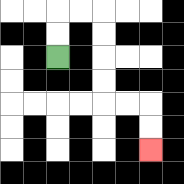{'start': '[2, 2]', 'end': '[6, 6]', 'path_directions': 'U,U,R,R,D,D,D,D,R,R,D,D', 'path_coordinates': '[[2, 2], [2, 1], [2, 0], [3, 0], [4, 0], [4, 1], [4, 2], [4, 3], [4, 4], [5, 4], [6, 4], [6, 5], [6, 6]]'}